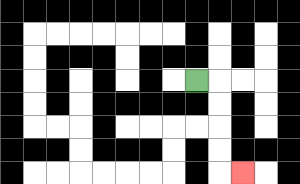{'start': '[8, 3]', 'end': '[10, 7]', 'path_directions': 'R,D,D,D,D,R', 'path_coordinates': '[[8, 3], [9, 3], [9, 4], [9, 5], [9, 6], [9, 7], [10, 7]]'}